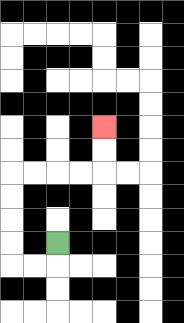{'start': '[2, 10]', 'end': '[4, 5]', 'path_directions': 'D,L,L,U,U,U,U,R,R,R,R,U,U', 'path_coordinates': '[[2, 10], [2, 11], [1, 11], [0, 11], [0, 10], [0, 9], [0, 8], [0, 7], [1, 7], [2, 7], [3, 7], [4, 7], [4, 6], [4, 5]]'}